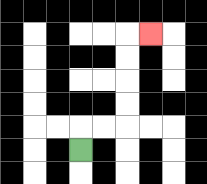{'start': '[3, 6]', 'end': '[6, 1]', 'path_directions': 'U,R,R,U,U,U,U,R', 'path_coordinates': '[[3, 6], [3, 5], [4, 5], [5, 5], [5, 4], [5, 3], [5, 2], [5, 1], [6, 1]]'}